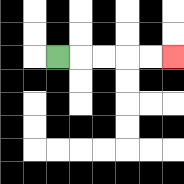{'start': '[2, 2]', 'end': '[7, 2]', 'path_directions': 'R,R,R,R,R', 'path_coordinates': '[[2, 2], [3, 2], [4, 2], [5, 2], [6, 2], [7, 2]]'}